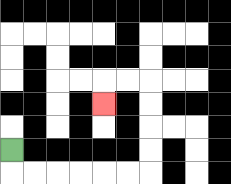{'start': '[0, 6]', 'end': '[4, 4]', 'path_directions': 'D,R,R,R,R,R,R,U,U,U,U,L,L,D', 'path_coordinates': '[[0, 6], [0, 7], [1, 7], [2, 7], [3, 7], [4, 7], [5, 7], [6, 7], [6, 6], [6, 5], [6, 4], [6, 3], [5, 3], [4, 3], [4, 4]]'}